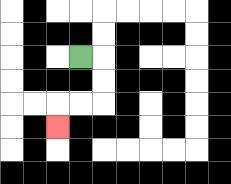{'start': '[3, 2]', 'end': '[2, 5]', 'path_directions': 'R,D,D,L,L,D', 'path_coordinates': '[[3, 2], [4, 2], [4, 3], [4, 4], [3, 4], [2, 4], [2, 5]]'}